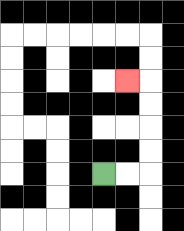{'start': '[4, 7]', 'end': '[5, 3]', 'path_directions': 'R,R,U,U,U,U,L', 'path_coordinates': '[[4, 7], [5, 7], [6, 7], [6, 6], [6, 5], [6, 4], [6, 3], [5, 3]]'}